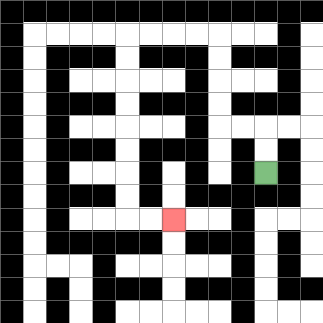{'start': '[11, 7]', 'end': '[7, 9]', 'path_directions': 'U,U,L,L,U,U,U,U,L,L,L,L,D,D,D,D,D,D,D,D,R,R', 'path_coordinates': '[[11, 7], [11, 6], [11, 5], [10, 5], [9, 5], [9, 4], [9, 3], [9, 2], [9, 1], [8, 1], [7, 1], [6, 1], [5, 1], [5, 2], [5, 3], [5, 4], [5, 5], [5, 6], [5, 7], [5, 8], [5, 9], [6, 9], [7, 9]]'}